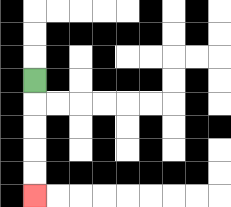{'start': '[1, 3]', 'end': '[1, 8]', 'path_directions': 'D,D,D,D,D', 'path_coordinates': '[[1, 3], [1, 4], [1, 5], [1, 6], [1, 7], [1, 8]]'}